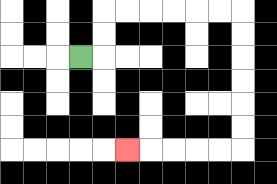{'start': '[3, 2]', 'end': '[5, 6]', 'path_directions': 'R,U,U,R,R,R,R,R,R,D,D,D,D,D,D,L,L,L,L,L', 'path_coordinates': '[[3, 2], [4, 2], [4, 1], [4, 0], [5, 0], [6, 0], [7, 0], [8, 0], [9, 0], [10, 0], [10, 1], [10, 2], [10, 3], [10, 4], [10, 5], [10, 6], [9, 6], [8, 6], [7, 6], [6, 6], [5, 6]]'}